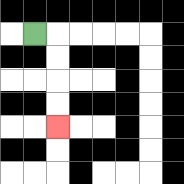{'start': '[1, 1]', 'end': '[2, 5]', 'path_directions': 'R,D,D,D,D', 'path_coordinates': '[[1, 1], [2, 1], [2, 2], [2, 3], [2, 4], [2, 5]]'}